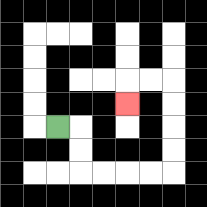{'start': '[2, 5]', 'end': '[5, 4]', 'path_directions': 'R,D,D,R,R,R,R,U,U,U,U,L,L,D', 'path_coordinates': '[[2, 5], [3, 5], [3, 6], [3, 7], [4, 7], [5, 7], [6, 7], [7, 7], [7, 6], [7, 5], [7, 4], [7, 3], [6, 3], [5, 3], [5, 4]]'}